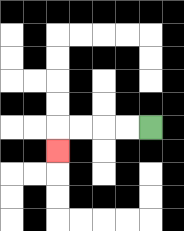{'start': '[6, 5]', 'end': '[2, 6]', 'path_directions': 'L,L,L,L,D', 'path_coordinates': '[[6, 5], [5, 5], [4, 5], [3, 5], [2, 5], [2, 6]]'}